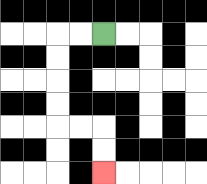{'start': '[4, 1]', 'end': '[4, 7]', 'path_directions': 'L,L,D,D,D,D,R,R,D,D', 'path_coordinates': '[[4, 1], [3, 1], [2, 1], [2, 2], [2, 3], [2, 4], [2, 5], [3, 5], [4, 5], [4, 6], [4, 7]]'}